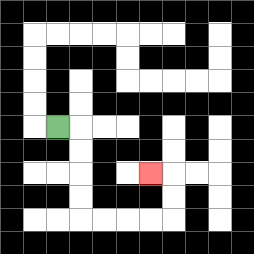{'start': '[2, 5]', 'end': '[6, 7]', 'path_directions': 'R,D,D,D,D,R,R,R,R,U,U,L', 'path_coordinates': '[[2, 5], [3, 5], [3, 6], [3, 7], [3, 8], [3, 9], [4, 9], [5, 9], [6, 9], [7, 9], [7, 8], [7, 7], [6, 7]]'}